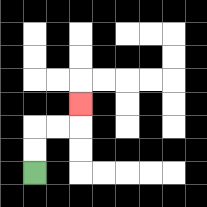{'start': '[1, 7]', 'end': '[3, 4]', 'path_directions': 'U,U,R,R,U', 'path_coordinates': '[[1, 7], [1, 6], [1, 5], [2, 5], [3, 5], [3, 4]]'}